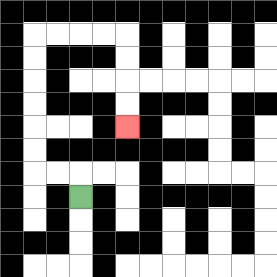{'start': '[3, 8]', 'end': '[5, 5]', 'path_directions': 'U,L,L,U,U,U,U,U,U,R,R,R,R,D,D,D,D', 'path_coordinates': '[[3, 8], [3, 7], [2, 7], [1, 7], [1, 6], [1, 5], [1, 4], [1, 3], [1, 2], [1, 1], [2, 1], [3, 1], [4, 1], [5, 1], [5, 2], [5, 3], [5, 4], [5, 5]]'}